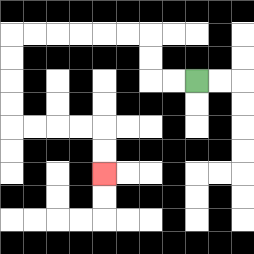{'start': '[8, 3]', 'end': '[4, 7]', 'path_directions': 'L,L,U,U,L,L,L,L,L,L,D,D,D,D,R,R,R,R,D,D', 'path_coordinates': '[[8, 3], [7, 3], [6, 3], [6, 2], [6, 1], [5, 1], [4, 1], [3, 1], [2, 1], [1, 1], [0, 1], [0, 2], [0, 3], [0, 4], [0, 5], [1, 5], [2, 5], [3, 5], [4, 5], [4, 6], [4, 7]]'}